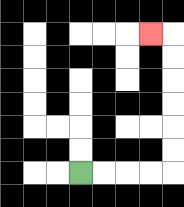{'start': '[3, 7]', 'end': '[6, 1]', 'path_directions': 'R,R,R,R,U,U,U,U,U,U,L', 'path_coordinates': '[[3, 7], [4, 7], [5, 7], [6, 7], [7, 7], [7, 6], [7, 5], [7, 4], [7, 3], [7, 2], [7, 1], [6, 1]]'}